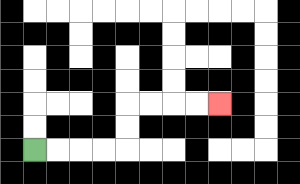{'start': '[1, 6]', 'end': '[9, 4]', 'path_directions': 'R,R,R,R,U,U,R,R,R,R', 'path_coordinates': '[[1, 6], [2, 6], [3, 6], [4, 6], [5, 6], [5, 5], [5, 4], [6, 4], [7, 4], [8, 4], [9, 4]]'}